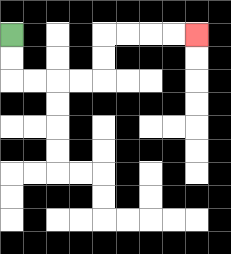{'start': '[0, 1]', 'end': '[8, 1]', 'path_directions': 'D,D,R,R,R,R,U,U,R,R,R,R', 'path_coordinates': '[[0, 1], [0, 2], [0, 3], [1, 3], [2, 3], [3, 3], [4, 3], [4, 2], [4, 1], [5, 1], [6, 1], [7, 1], [8, 1]]'}